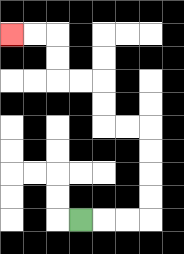{'start': '[3, 9]', 'end': '[0, 1]', 'path_directions': 'R,R,R,U,U,U,U,L,L,U,U,L,L,U,U,L,L', 'path_coordinates': '[[3, 9], [4, 9], [5, 9], [6, 9], [6, 8], [6, 7], [6, 6], [6, 5], [5, 5], [4, 5], [4, 4], [4, 3], [3, 3], [2, 3], [2, 2], [2, 1], [1, 1], [0, 1]]'}